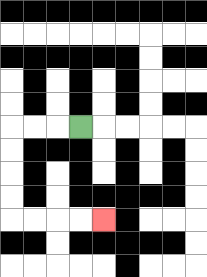{'start': '[3, 5]', 'end': '[4, 9]', 'path_directions': 'L,L,L,D,D,D,D,R,R,R,R', 'path_coordinates': '[[3, 5], [2, 5], [1, 5], [0, 5], [0, 6], [0, 7], [0, 8], [0, 9], [1, 9], [2, 9], [3, 9], [4, 9]]'}